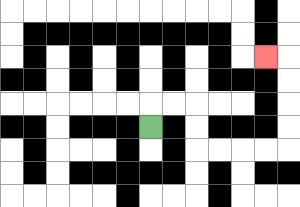{'start': '[6, 5]', 'end': '[11, 2]', 'path_directions': 'U,R,R,D,D,R,R,R,R,U,U,U,U,L', 'path_coordinates': '[[6, 5], [6, 4], [7, 4], [8, 4], [8, 5], [8, 6], [9, 6], [10, 6], [11, 6], [12, 6], [12, 5], [12, 4], [12, 3], [12, 2], [11, 2]]'}